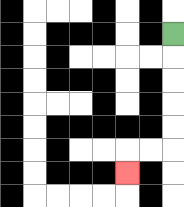{'start': '[7, 1]', 'end': '[5, 7]', 'path_directions': 'D,D,D,D,D,L,L,D', 'path_coordinates': '[[7, 1], [7, 2], [7, 3], [7, 4], [7, 5], [7, 6], [6, 6], [5, 6], [5, 7]]'}